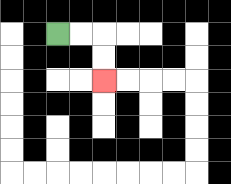{'start': '[2, 1]', 'end': '[4, 3]', 'path_directions': 'R,R,D,D', 'path_coordinates': '[[2, 1], [3, 1], [4, 1], [4, 2], [4, 3]]'}